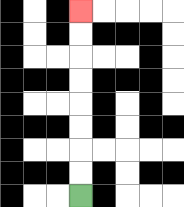{'start': '[3, 8]', 'end': '[3, 0]', 'path_directions': 'U,U,U,U,U,U,U,U', 'path_coordinates': '[[3, 8], [3, 7], [3, 6], [3, 5], [3, 4], [3, 3], [3, 2], [3, 1], [3, 0]]'}